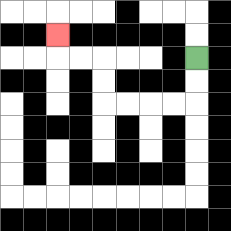{'start': '[8, 2]', 'end': '[2, 1]', 'path_directions': 'D,D,L,L,L,L,U,U,L,L,U', 'path_coordinates': '[[8, 2], [8, 3], [8, 4], [7, 4], [6, 4], [5, 4], [4, 4], [4, 3], [4, 2], [3, 2], [2, 2], [2, 1]]'}